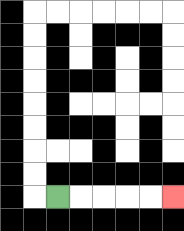{'start': '[2, 8]', 'end': '[7, 8]', 'path_directions': 'R,R,R,R,R', 'path_coordinates': '[[2, 8], [3, 8], [4, 8], [5, 8], [6, 8], [7, 8]]'}